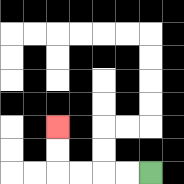{'start': '[6, 7]', 'end': '[2, 5]', 'path_directions': 'L,L,L,L,U,U', 'path_coordinates': '[[6, 7], [5, 7], [4, 7], [3, 7], [2, 7], [2, 6], [2, 5]]'}